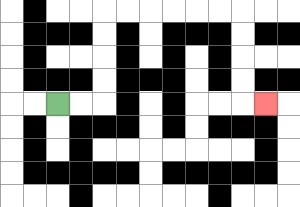{'start': '[2, 4]', 'end': '[11, 4]', 'path_directions': 'R,R,U,U,U,U,R,R,R,R,R,R,D,D,D,D,R', 'path_coordinates': '[[2, 4], [3, 4], [4, 4], [4, 3], [4, 2], [4, 1], [4, 0], [5, 0], [6, 0], [7, 0], [8, 0], [9, 0], [10, 0], [10, 1], [10, 2], [10, 3], [10, 4], [11, 4]]'}